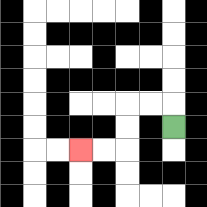{'start': '[7, 5]', 'end': '[3, 6]', 'path_directions': 'U,L,L,D,D,L,L', 'path_coordinates': '[[7, 5], [7, 4], [6, 4], [5, 4], [5, 5], [5, 6], [4, 6], [3, 6]]'}